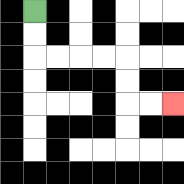{'start': '[1, 0]', 'end': '[7, 4]', 'path_directions': 'D,D,R,R,R,R,D,D,R,R', 'path_coordinates': '[[1, 0], [1, 1], [1, 2], [2, 2], [3, 2], [4, 2], [5, 2], [5, 3], [5, 4], [6, 4], [7, 4]]'}